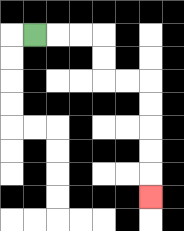{'start': '[1, 1]', 'end': '[6, 8]', 'path_directions': 'R,R,R,D,D,R,R,D,D,D,D,D', 'path_coordinates': '[[1, 1], [2, 1], [3, 1], [4, 1], [4, 2], [4, 3], [5, 3], [6, 3], [6, 4], [6, 5], [6, 6], [6, 7], [6, 8]]'}